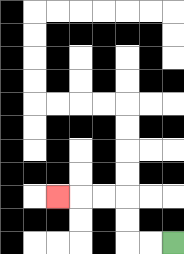{'start': '[7, 10]', 'end': '[2, 8]', 'path_directions': 'L,L,U,U,L,L,L', 'path_coordinates': '[[7, 10], [6, 10], [5, 10], [5, 9], [5, 8], [4, 8], [3, 8], [2, 8]]'}